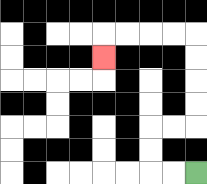{'start': '[8, 7]', 'end': '[4, 2]', 'path_directions': 'L,L,U,U,R,R,U,U,U,U,L,L,L,L,D', 'path_coordinates': '[[8, 7], [7, 7], [6, 7], [6, 6], [6, 5], [7, 5], [8, 5], [8, 4], [8, 3], [8, 2], [8, 1], [7, 1], [6, 1], [5, 1], [4, 1], [4, 2]]'}